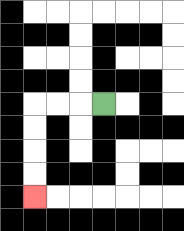{'start': '[4, 4]', 'end': '[1, 8]', 'path_directions': 'L,L,L,D,D,D,D', 'path_coordinates': '[[4, 4], [3, 4], [2, 4], [1, 4], [1, 5], [1, 6], [1, 7], [1, 8]]'}